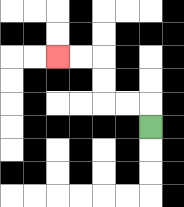{'start': '[6, 5]', 'end': '[2, 2]', 'path_directions': 'U,L,L,U,U,L,L', 'path_coordinates': '[[6, 5], [6, 4], [5, 4], [4, 4], [4, 3], [4, 2], [3, 2], [2, 2]]'}